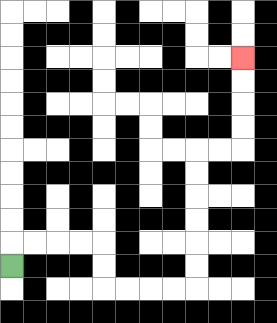{'start': '[0, 11]', 'end': '[10, 2]', 'path_directions': 'U,R,R,R,R,D,D,R,R,R,R,U,U,U,U,U,U,R,R,U,U,U,U', 'path_coordinates': '[[0, 11], [0, 10], [1, 10], [2, 10], [3, 10], [4, 10], [4, 11], [4, 12], [5, 12], [6, 12], [7, 12], [8, 12], [8, 11], [8, 10], [8, 9], [8, 8], [8, 7], [8, 6], [9, 6], [10, 6], [10, 5], [10, 4], [10, 3], [10, 2]]'}